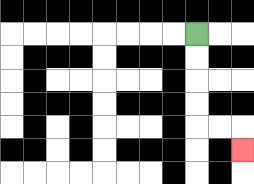{'start': '[8, 1]', 'end': '[10, 6]', 'path_directions': 'D,D,D,D,R,R,D', 'path_coordinates': '[[8, 1], [8, 2], [8, 3], [8, 4], [8, 5], [9, 5], [10, 5], [10, 6]]'}